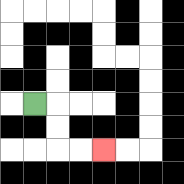{'start': '[1, 4]', 'end': '[4, 6]', 'path_directions': 'R,D,D,R,R', 'path_coordinates': '[[1, 4], [2, 4], [2, 5], [2, 6], [3, 6], [4, 6]]'}